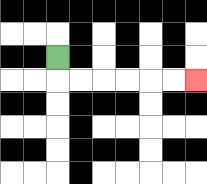{'start': '[2, 2]', 'end': '[8, 3]', 'path_directions': 'D,R,R,R,R,R,R', 'path_coordinates': '[[2, 2], [2, 3], [3, 3], [4, 3], [5, 3], [6, 3], [7, 3], [8, 3]]'}